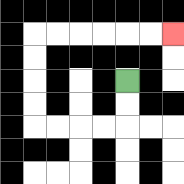{'start': '[5, 3]', 'end': '[7, 1]', 'path_directions': 'D,D,L,L,L,L,U,U,U,U,R,R,R,R,R,R', 'path_coordinates': '[[5, 3], [5, 4], [5, 5], [4, 5], [3, 5], [2, 5], [1, 5], [1, 4], [1, 3], [1, 2], [1, 1], [2, 1], [3, 1], [4, 1], [5, 1], [6, 1], [7, 1]]'}